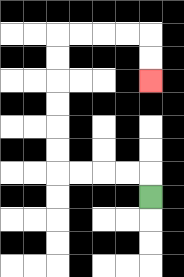{'start': '[6, 8]', 'end': '[6, 3]', 'path_directions': 'U,L,L,L,L,U,U,U,U,U,U,R,R,R,R,D,D', 'path_coordinates': '[[6, 8], [6, 7], [5, 7], [4, 7], [3, 7], [2, 7], [2, 6], [2, 5], [2, 4], [2, 3], [2, 2], [2, 1], [3, 1], [4, 1], [5, 1], [6, 1], [6, 2], [6, 3]]'}